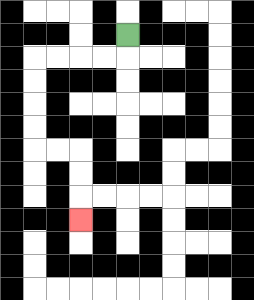{'start': '[5, 1]', 'end': '[3, 9]', 'path_directions': 'D,L,L,L,L,D,D,D,D,R,R,D,D,D', 'path_coordinates': '[[5, 1], [5, 2], [4, 2], [3, 2], [2, 2], [1, 2], [1, 3], [1, 4], [1, 5], [1, 6], [2, 6], [3, 6], [3, 7], [3, 8], [3, 9]]'}